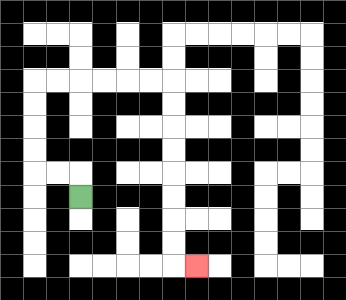{'start': '[3, 8]', 'end': '[8, 11]', 'path_directions': 'U,L,L,U,U,U,U,R,R,R,R,R,R,D,D,D,D,D,D,D,D,R', 'path_coordinates': '[[3, 8], [3, 7], [2, 7], [1, 7], [1, 6], [1, 5], [1, 4], [1, 3], [2, 3], [3, 3], [4, 3], [5, 3], [6, 3], [7, 3], [7, 4], [7, 5], [7, 6], [7, 7], [7, 8], [7, 9], [7, 10], [7, 11], [8, 11]]'}